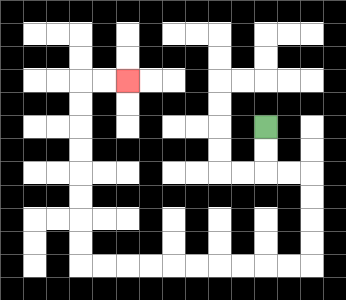{'start': '[11, 5]', 'end': '[5, 3]', 'path_directions': 'D,D,R,R,D,D,D,D,L,L,L,L,L,L,L,L,L,L,U,U,U,U,U,U,U,U,R,R', 'path_coordinates': '[[11, 5], [11, 6], [11, 7], [12, 7], [13, 7], [13, 8], [13, 9], [13, 10], [13, 11], [12, 11], [11, 11], [10, 11], [9, 11], [8, 11], [7, 11], [6, 11], [5, 11], [4, 11], [3, 11], [3, 10], [3, 9], [3, 8], [3, 7], [3, 6], [3, 5], [3, 4], [3, 3], [4, 3], [5, 3]]'}